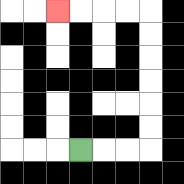{'start': '[3, 6]', 'end': '[2, 0]', 'path_directions': 'R,R,R,U,U,U,U,U,U,L,L,L,L', 'path_coordinates': '[[3, 6], [4, 6], [5, 6], [6, 6], [6, 5], [6, 4], [6, 3], [6, 2], [6, 1], [6, 0], [5, 0], [4, 0], [3, 0], [2, 0]]'}